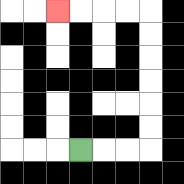{'start': '[3, 6]', 'end': '[2, 0]', 'path_directions': 'R,R,R,U,U,U,U,U,U,L,L,L,L', 'path_coordinates': '[[3, 6], [4, 6], [5, 6], [6, 6], [6, 5], [6, 4], [6, 3], [6, 2], [6, 1], [6, 0], [5, 0], [4, 0], [3, 0], [2, 0]]'}